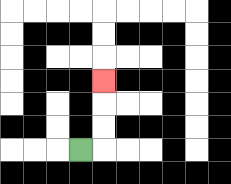{'start': '[3, 6]', 'end': '[4, 3]', 'path_directions': 'R,U,U,U', 'path_coordinates': '[[3, 6], [4, 6], [4, 5], [4, 4], [4, 3]]'}